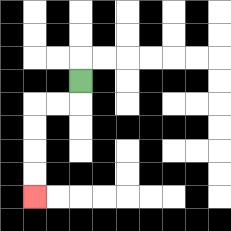{'start': '[3, 3]', 'end': '[1, 8]', 'path_directions': 'D,L,L,D,D,D,D', 'path_coordinates': '[[3, 3], [3, 4], [2, 4], [1, 4], [1, 5], [1, 6], [1, 7], [1, 8]]'}